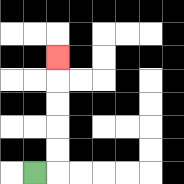{'start': '[1, 7]', 'end': '[2, 2]', 'path_directions': 'R,U,U,U,U,U', 'path_coordinates': '[[1, 7], [2, 7], [2, 6], [2, 5], [2, 4], [2, 3], [2, 2]]'}